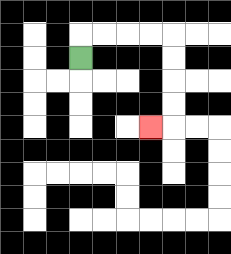{'start': '[3, 2]', 'end': '[6, 5]', 'path_directions': 'U,R,R,R,R,D,D,D,D,L', 'path_coordinates': '[[3, 2], [3, 1], [4, 1], [5, 1], [6, 1], [7, 1], [7, 2], [7, 3], [7, 4], [7, 5], [6, 5]]'}